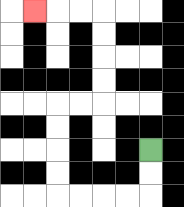{'start': '[6, 6]', 'end': '[1, 0]', 'path_directions': 'D,D,L,L,L,L,U,U,U,U,R,R,U,U,U,U,L,L,L', 'path_coordinates': '[[6, 6], [6, 7], [6, 8], [5, 8], [4, 8], [3, 8], [2, 8], [2, 7], [2, 6], [2, 5], [2, 4], [3, 4], [4, 4], [4, 3], [4, 2], [4, 1], [4, 0], [3, 0], [2, 0], [1, 0]]'}